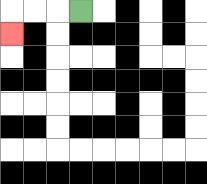{'start': '[3, 0]', 'end': '[0, 1]', 'path_directions': 'L,L,L,D', 'path_coordinates': '[[3, 0], [2, 0], [1, 0], [0, 0], [0, 1]]'}